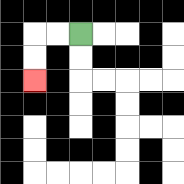{'start': '[3, 1]', 'end': '[1, 3]', 'path_directions': 'L,L,D,D', 'path_coordinates': '[[3, 1], [2, 1], [1, 1], [1, 2], [1, 3]]'}